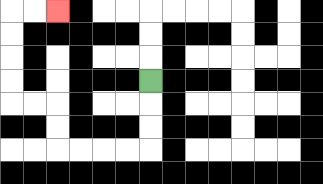{'start': '[6, 3]', 'end': '[2, 0]', 'path_directions': 'D,D,D,L,L,L,L,U,U,L,L,U,U,U,U,R,R', 'path_coordinates': '[[6, 3], [6, 4], [6, 5], [6, 6], [5, 6], [4, 6], [3, 6], [2, 6], [2, 5], [2, 4], [1, 4], [0, 4], [0, 3], [0, 2], [0, 1], [0, 0], [1, 0], [2, 0]]'}